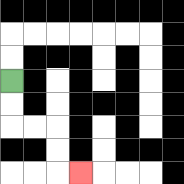{'start': '[0, 3]', 'end': '[3, 7]', 'path_directions': 'D,D,R,R,D,D,R', 'path_coordinates': '[[0, 3], [0, 4], [0, 5], [1, 5], [2, 5], [2, 6], [2, 7], [3, 7]]'}